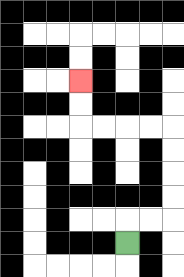{'start': '[5, 10]', 'end': '[3, 3]', 'path_directions': 'U,R,R,U,U,U,U,L,L,L,L,U,U', 'path_coordinates': '[[5, 10], [5, 9], [6, 9], [7, 9], [7, 8], [7, 7], [7, 6], [7, 5], [6, 5], [5, 5], [4, 5], [3, 5], [3, 4], [3, 3]]'}